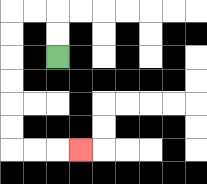{'start': '[2, 2]', 'end': '[3, 6]', 'path_directions': 'U,U,L,L,D,D,D,D,D,D,R,R,R', 'path_coordinates': '[[2, 2], [2, 1], [2, 0], [1, 0], [0, 0], [0, 1], [0, 2], [0, 3], [0, 4], [0, 5], [0, 6], [1, 6], [2, 6], [3, 6]]'}